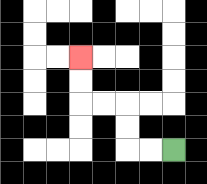{'start': '[7, 6]', 'end': '[3, 2]', 'path_directions': 'L,L,U,U,L,L,U,U', 'path_coordinates': '[[7, 6], [6, 6], [5, 6], [5, 5], [5, 4], [4, 4], [3, 4], [3, 3], [3, 2]]'}